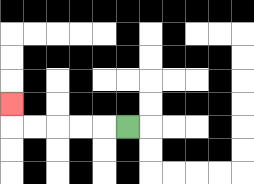{'start': '[5, 5]', 'end': '[0, 4]', 'path_directions': 'L,L,L,L,L,U', 'path_coordinates': '[[5, 5], [4, 5], [3, 5], [2, 5], [1, 5], [0, 5], [0, 4]]'}